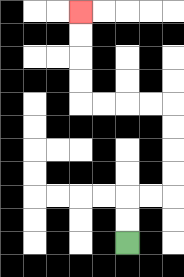{'start': '[5, 10]', 'end': '[3, 0]', 'path_directions': 'U,U,R,R,U,U,U,U,L,L,L,L,U,U,U,U', 'path_coordinates': '[[5, 10], [5, 9], [5, 8], [6, 8], [7, 8], [7, 7], [7, 6], [7, 5], [7, 4], [6, 4], [5, 4], [4, 4], [3, 4], [3, 3], [3, 2], [3, 1], [3, 0]]'}